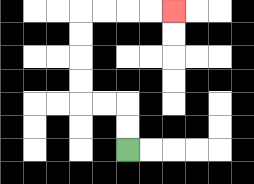{'start': '[5, 6]', 'end': '[7, 0]', 'path_directions': 'U,U,L,L,U,U,U,U,R,R,R,R', 'path_coordinates': '[[5, 6], [5, 5], [5, 4], [4, 4], [3, 4], [3, 3], [3, 2], [3, 1], [3, 0], [4, 0], [5, 0], [6, 0], [7, 0]]'}